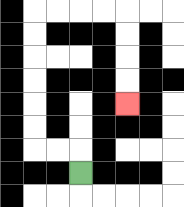{'start': '[3, 7]', 'end': '[5, 4]', 'path_directions': 'U,L,L,U,U,U,U,U,U,R,R,R,R,D,D,D,D', 'path_coordinates': '[[3, 7], [3, 6], [2, 6], [1, 6], [1, 5], [1, 4], [1, 3], [1, 2], [1, 1], [1, 0], [2, 0], [3, 0], [4, 0], [5, 0], [5, 1], [5, 2], [5, 3], [5, 4]]'}